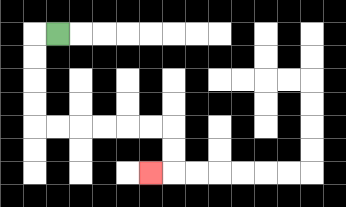{'start': '[2, 1]', 'end': '[6, 7]', 'path_directions': 'L,D,D,D,D,R,R,R,R,R,R,D,D,L', 'path_coordinates': '[[2, 1], [1, 1], [1, 2], [1, 3], [1, 4], [1, 5], [2, 5], [3, 5], [4, 5], [5, 5], [6, 5], [7, 5], [7, 6], [7, 7], [6, 7]]'}